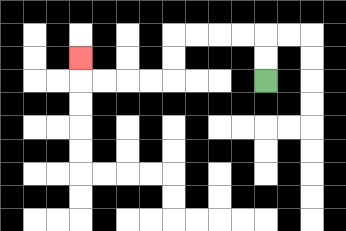{'start': '[11, 3]', 'end': '[3, 2]', 'path_directions': 'U,U,L,L,L,L,D,D,L,L,L,L,U', 'path_coordinates': '[[11, 3], [11, 2], [11, 1], [10, 1], [9, 1], [8, 1], [7, 1], [7, 2], [7, 3], [6, 3], [5, 3], [4, 3], [3, 3], [3, 2]]'}